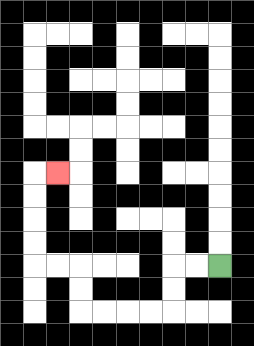{'start': '[9, 11]', 'end': '[2, 7]', 'path_directions': 'L,L,D,D,L,L,L,L,U,U,L,L,U,U,U,U,R', 'path_coordinates': '[[9, 11], [8, 11], [7, 11], [7, 12], [7, 13], [6, 13], [5, 13], [4, 13], [3, 13], [3, 12], [3, 11], [2, 11], [1, 11], [1, 10], [1, 9], [1, 8], [1, 7], [2, 7]]'}